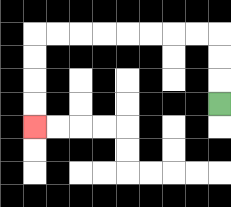{'start': '[9, 4]', 'end': '[1, 5]', 'path_directions': 'U,U,U,L,L,L,L,L,L,L,L,D,D,D,D', 'path_coordinates': '[[9, 4], [9, 3], [9, 2], [9, 1], [8, 1], [7, 1], [6, 1], [5, 1], [4, 1], [3, 1], [2, 1], [1, 1], [1, 2], [1, 3], [1, 4], [1, 5]]'}